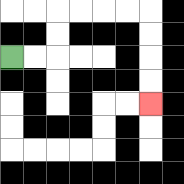{'start': '[0, 2]', 'end': '[6, 4]', 'path_directions': 'R,R,U,U,R,R,R,R,D,D,D,D', 'path_coordinates': '[[0, 2], [1, 2], [2, 2], [2, 1], [2, 0], [3, 0], [4, 0], [5, 0], [6, 0], [6, 1], [6, 2], [6, 3], [6, 4]]'}